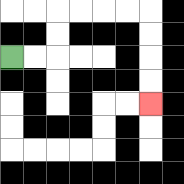{'start': '[0, 2]', 'end': '[6, 4]', 'path_directions': 'R,R,U,U,R,R,R,R,D,D,D,D', 'path_coordinates': '[[0, 2], [1, 2], [2, 2], [2, 1], [2, 0], [3, 0], [4, 0], [5, 0], [6, 0], [6, 1], [6, 2], [6, 3], [6, 4]]'}